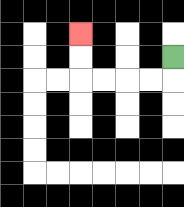{'start': '[7, 2]', 'end': '[3, 1]', 'path_directions': 'D,L,L,L,L,U,U', 'path_coordinates': '[[7, 2], [7, 3], [6, 3], [5, 3], [4, 3], [3, 3], [3, 2], [3, 1]]'}